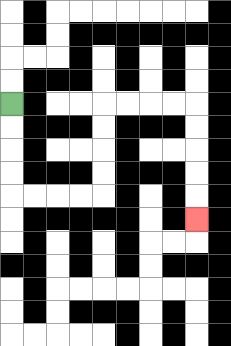{'start': '[0, 4]', 'end': '[8, 9]', 'path_directions': 'D,D,D,D,R,R,R,R,U,U,U,U,R,R,R,R,D,D,D,D,D', 'path_coordinates': '[[0, 4], [0, 5], [0, 6], [0, 7], [0, 8], [1, 8], [2, 8], [3, 8], [4, 8], [4, 7], [4, 6], [4, 5], [4, 4], [5, 4], [6, 4], [7, 4], [8, 4], [8, 5], [8, 6], [8, 7], [8, 8], [8, 9]]'}